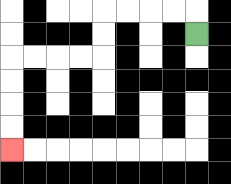{'start': '[8, 1]', 'end': '[0, 6]', 'path_directions': 'U,L,L,L,L,D,D,L,L,L,L,D,D,D,D', 'path_coordinates': '[[8, 1], [8, 0], [7, 0], [6, 0], [5, 0], [4, 0], [4, 1], [4, 2], [3, 2], [2, 2], [1, 2], [0, 2], [0, 3], [0, 4], [0, 5], [0, 6]]'}